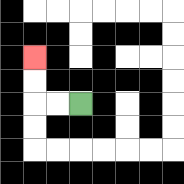{'start': '[3, 4]', 'end': '[1, 2]', 'path_directions': 'L,L,U,U', 'path_coordinates': '[[3, 4], [2, 4], [1, 4], [1, 3], [1, 2]]'}